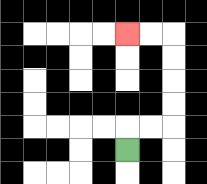{'start': '[5, 6]', 'end': '[5, 1]', 'path_directions': 'U,R,R,U,U,U,U,L,L', 'path_coordinates': '[[5, 6], [5, 5], [6, 5], [7, 5], [7, 4], [7, 3], [7, 2], [7, 1], [6, 1], [5, 1]]'}